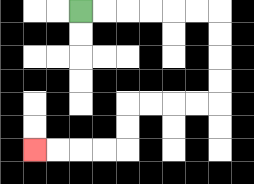{'start': '[3, 0]', 'end': '[1, 6]', 'path_directions': 'R,R,R,R,R,R,D,D,D,D,L,L,L,L,D,D,L,L,L,L', 'path_coordinates': '[[3, 0], [4, 0], [5, 0], [6, 0], [7, 0], [8, 0], [9, 0], [9, 1], [9, 2], [9, 3], [9, 4], [8, 4], [7, 4], [6, 4], [5, 4], [5, 5], [5, 6], [4, 6], [3, 6], [2, 6], [1, 6]]'}